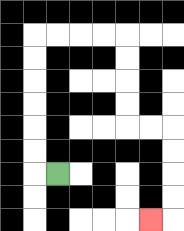{'start': '[2, 7]', 'end': '[6, 9]', 'path_directions': 'L,U,U,U,U,U,U,R,R,R,R,D,D,D,D,R,R,D,D,D,D,L', 'path_coordinates': '[[2, 7], [1, 7], [1, 6], [1, 5], [1, 4], [1, 3], [1, 2], [1, 1], [2, 1], [3, 1], [4, 1], [5, 1], [5, 2], [5, 3], [5, 4], [5, 5], [6, 5], [7, 5], [7, 6], [7, 7], [7, 8], [7, 9], [6, 9]]'}